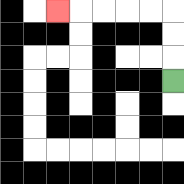{'start': '[7, 3]', 'end': '[2, 0]', 'path_directions': 'U,U,U,L,L,L,L,L', 'path_coordinates': '[[7, 3], [7, 2], [7, 1], [7, 0], [6, 0], [5, 0], [4, 0], [3, 0], [2, 0]]'}